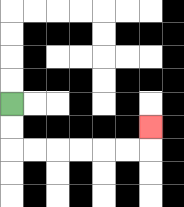{'start': '[0, 4]', 'end': '[6, 5]', 'path_directions': 'D,D,R,R,R,R,R,R,U', 'path_coordinates': '[[0, 4], [0, 5], [0, 6], [1, 6], [2, 6], [3, 6], [4, 6], [5, 6], [6, 6], [6, 5]]'}